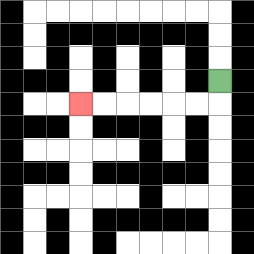{'start': '[9, 3]', 'end': '[3, 4]', 'path_directions': 'D,L,L,L,L,L,L', 'path_coordinates': '[[9, 3], [9, 4], [8, 4], [7, 4], [6, 4], [5, 4], [4, 4], [3, 4]]'}